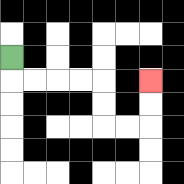{'start': '[0, 2]', 'end': '[6, 3]', 'path_directions': 'D,R,R,R,R,D,D,R,R,U,U', 'path_coordinates': '[[0, 2], [0, 3], [1, 3], [2, 3], [3, 3], [4, 3], [4, 4], [4, 5], [5, 5], [6, 5], [6, 4], [6, 3]]'}